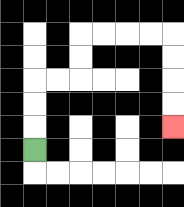{'start': '[1, 6]', 'end': '[7, 5]', 'path_directions': 'U,U,U,R,R,U,U,R,R,R,R,D,D,D,D', 'path_coordinates': '[[1, 6], [1, 5], [1, 4], [1, 3], [2, 3], [3, 3], [3, 2], [3, 1], [4, 1], [5, 1], [6, 1], [7, 1], [7, 2], [7, 3], [7, 4], [7, 5]]'}